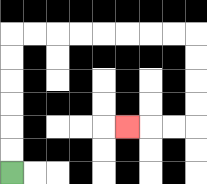{'start': '[0, 7]', 'end': '[5, 5]', 'path_directions': 'U,U,U,U,U,U,R,R,R,R,R,R,R,R,D,D,D,D,L,L,L', 'path_coordinates': '[[0, 7], [0, 6], [0, 5], [0, 4], [0, 3], [0, 2], [0, 1], [1, 1], [2, 1], [3, 1], [4, 1], [5, 1], [6, 1], [7, 1], [8, 1], [8, 2], [8, 3], [8, 4], [8, 5], [7, 5], [6, 5], [5, 5]]'}